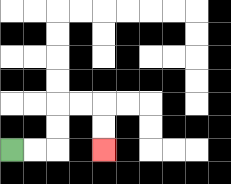{'start': '[0, 6]', 'end': '[4, 6]', 'path_directions': 'R,R,U,U,R,R,D,D', 'path_coordinates': '[[0, 6], [1, 6], [2, 6], [2, 5], [2, 4], [3, 4], [4, 4], [4, 5], [4, 6]]'}